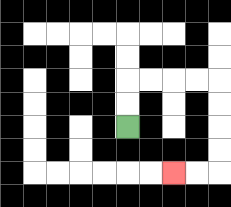{'start': '[5, 5]', 'end': '[7, 7]', 'path_directions': 'U,U,R,R,R,R,D,D,D,D,L,L', 'path_coordinates': '[[5, 5], [5, 4], [5, 3], [6, 3], [7, 3], [8, 3], [9, 3], [9, 4], [9, 5], [9, 6], [9, 7], [8, 7], [7, 7]]'}